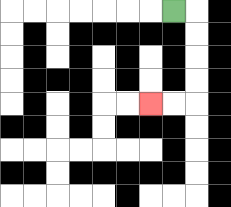{'start': '[7, 0]', 'end': '[6, 4]', 'path_directions': 'R,D,D,D,D,L,L', 'path_coordinates': '[[7, 0], [8, 0], [8, 1], [8, 2], [8, 3], [8, 4], [7, 4], [6, 4]]'}